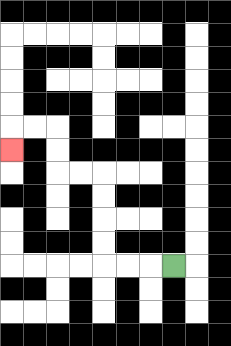{'start': '[7, 11]', 'end': '[0, 6]', 'path_directions': 'L,L,L,U,U,U,U,L,L,U,U,L,L,D', 'path_coordinates': '[[7, 11], [6, 11], [5, 11], [4, 11], [4, 10], [4, 9], [4, 8], [4, 7], [3, 7], [2, 7], [2, 6], [2, 5], [1, 5], [0, 5], [0, 6]]'}